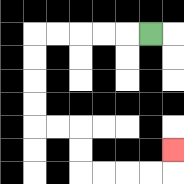{'start': '[6, 1]', 'end': '[7, 6]', 'path_directions': 'L,L,L,L,L,D,D,D,D,R,R,D,D,R,R,R,R,U', 'path_coordinates': '[[6, 1], [5, 1], [4, 1], [3, 1], [2, 1], [1, 1], [1, 2], [1, 3], [1, 4], [1, 5], [2, 5], [3, 5], [3, 6], [3, 7], [4, 7], [5, 7], [6, 7], [7, 7], [7, 6]]'}